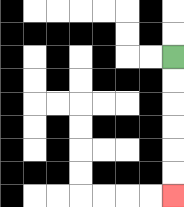{'start': '[7, 2]', 'end': '[7, 8]', 'path_directions': 'D,D,D,D,D,D', 'path_coordinates': '[[7, 2], [7, 3], [7, 4], [7, 5], [7, 6], [7, 7], [7, 8]]'}